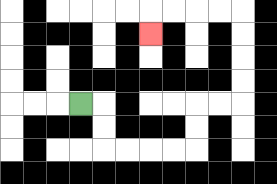{'start': '[3, 4]', 'end': '[6, 1]', 'path_directions': 'R,D,D,R,R,R,R,U,U,R,R,U,U,U,U,L,L,L,L,D', 'path_coordinates': '[[3, 4], [4, 4], [4, 5], [4, 6], [5, 6], [6, 6], [7, 6], [8, 6], [8, 5], [8, 4], [9, 4], [10, 4], [10, 3], [10, 2], [10, 1], [10, 0], [9, 0], [8, 0], [7, 0], [6, 0], [6, 1]]'}